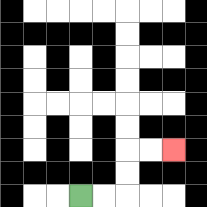{'start': '[3, 8]', 'end': '[7, 6]', 'path_directions': 'R,R,U,U,R,R', 'path_coordinates': '[[3, 8], [4, 8], [5, 8], [5, 7], [5, 6], [6, 6], [7, 6]]'}